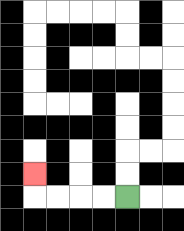{'start': '[5, 8]', 'end': '[1, 7]', 'path_directions': 'L,L,L,L,U', 'path_coordinates': '[[5, 8], [4, 8], [3, 8], [2, 8], [1, 8], [1, 7]]'}